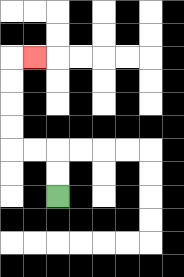{'start': '[2, 8]', 'end': '[1, 2]', 'path_directions': 'U,U,L,L,U,U,U,U,R', 'path_coordinates': '[[2, 8], [2, 7], [2, 6], [1, 6], [0, 6], [0, 5], [0, 4], [0, 3], [0, 2], [1, 2]]'}